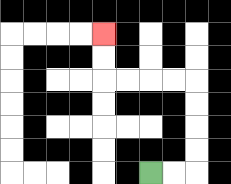{'start': '[6, 7]', 'end': '[4, 1]', 'path_directions': 'R,R,U,U,U,U,L,L,L,L,U,U', 'path_coordinates': '[[6, 7], [7, 7], [8, 7], [8, 6], [8, 5], [8, 4], [8, 3], [7, 3], [6, 3], [5, 3], [4, 3], [4, 2], [4, 1]]'}